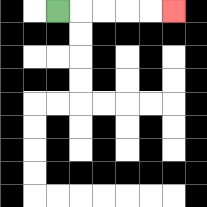{'start': '[2, 0]', 'end': '[7, 0]', 'path_directions': 'R,R,R,R,R', 'path_coordinates': '[[2, 0], [3, 0], [4, 0], [5, 0], [6, 0], [7, 0]]'}